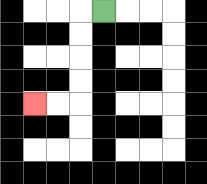{'start': '[4, 0]', 'end': '[1, 4]', 'path_directions': 'L,D,D,D,D,L,L', 'path_coordinates': '[[4, 0], [3, 0], [3, 1], [3, 2], [3, 3], [3, 4], [2, 4], [1, 4]]'}